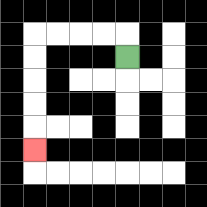{'start': '[5, 2]', 'end': '[1, 6]', 'path_directions': 'U,L,L,L,L,D,D,D,D,D', 'path_coordinates': '[[5, 2], [5, 1], [4, 1], [3, 1], [2, 1], [1, 1], [1, 2], [1, 3], [1, 4], [1, 5], [1, 6]]'}